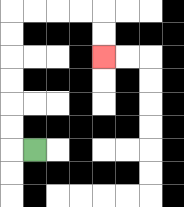{'start': '[1, 6]', 'end': '[4, 2]', 'path_directions': 'L,U,U,U,U,U,U,R,R,R,R,D,D', 'path_coordinates': '[[1, 6], [0, 6], [0, 5], [0, 4], [0, 3], [0, 2], [0, 1], [0, 0], [1, 0], [2, 0], [3, 0], [4, 0], [4, 1], [4, 2]]'}